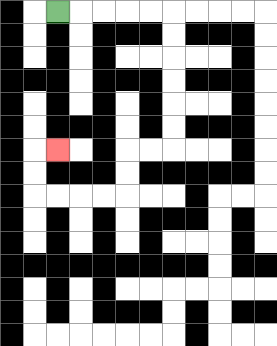{'start': '[2, 0]', 'end': '[2, 6]', 'path_directions': 'R,R,R,R,R,D,D,D,D,D,D,L,L,D,D,L,L,L,L,U,U,R', 'path_coordinates': '[[2, 0], [3, 0], [4, 0], [5, 0], [6, 0], [7, 0], [7, 1], [7, 2], [7, 3], [7, 4], [7, 5], [7, 6], [6, 6], [5, 6], [5, 7], [5, 8], [4, 8], [3, 8], [2, 8], [1, 8], [1, 7], [1, 6], [2, 6]]'}